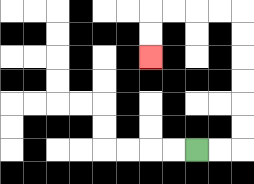{'start': '[8, 6]', 'end': '[6, 2]', 'path_directions': 'R,R,U,U,U,U,U,U,L,L,L,L,D,D', 'path_coordinates': '[[8, 6], [9, 6], [10, 6], [10, 5], [10, 4], [10, 3], [10, 2], [10, 1], [10, 0], [9, 0], [8, 0], [7, 0], [6, 0], [6, 1], [6, 2]]'}